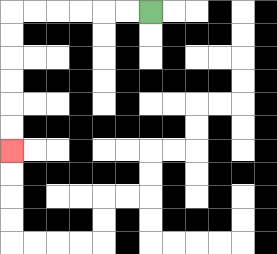{'start': '[6, 0]', 'end': '[0, 6]', 'path_directions': 'L,L,L,L,L,L,D,D,D,D,D,D', 'path_coordinates': '[[6, 0], [5, 0], [4, 0], [3, 0], [2, 0], [1, 0], [0, 0], [0, 1], [0, 2], [0, 3], [0, 4], [0, 5], [0, 6]]'}